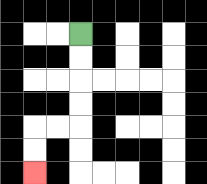{'start': '[3, 1]', 'end': '[1, 7]', 'path_directions': 'D,D,D,D,L,L,D,D', 'path_coordinates': '[[3, 1], [3, 2], [3, 3], [3, 4], [3, 5], [2, 5], [1, 5], [1, 6], [1, 7]]'}